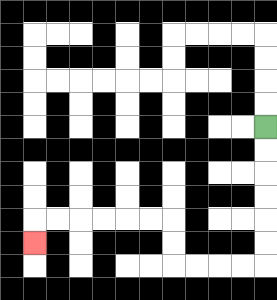{'start': '[11, 5]', 'end': '[1, 10]', 'path_directions': 'D,D,D,D,D,D,L,L,L,L,U,U,L,L,L,L,L,L,D', 'path_coordinates': '[[11, 5], [11, 6], [11, 7], [11, 8], [11, 9], [11, 10], [11, 11], [10, 11], [9, 11], [8, 11], [7, 11], [7, 10], [7, 9], [6, 9], [5, 9], [4, 9], [3, 9], [2, 9], [1, 9], [1, 10]]'}